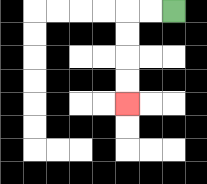{'start': '[7, 0]', 'end': '[5, 4]', 'path_directions': 'L,L,D,D,D,D', 'path_coordinates': '[[7, 0], [6, 0], [5, 0], [5, 1], [5, 2], [5, 3], [5, 4]]'}